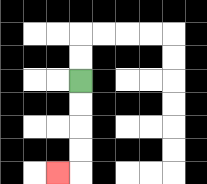{'start': '[3, 3]', 'end': '[2, 7]', 'path_directions': 'D,D,D,D,L', 'path_coordinates': '[[3, 3], [3, 4], [3, 5], [3, 6], [3, 7], [2, 7]]'}